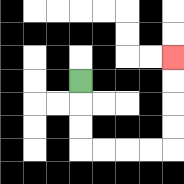{'start': '[3, 3]', 'end': '[7, 2]', 'path_directions': 'D,D,D,R,R,R,R,U,U,U,U', 'path_coordinates': '[[3, 3], [3, 4], [3, 5], [3, 6], [4, 6], [5, 6], [6, 6], [7, 6], [7, 5], [7, 4], [7, 3], [7, 2]]'}